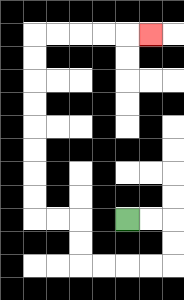{'start': '[5, 9]', 'end': '[6, 1]', 'path_directions': 'R,R,D,D,L,L,L,L,U,U,L,L,U,U,U,U,U,U,U,U,R,R,R,R,R', 'path_coordinates': '[[5, 9], [6, 9], [7, 9], [7, 10], [7, 11], [6, 11], [5, 11], [4, 11], [3, 11], [3, 10], [3, 9], [2, 9], [1, 9], [1, 8], [1, 7], [1, 6], [1, 5], [1, 4], [1, 3], [1, 2], [1, 1], [2, 1], [3, 1], [4, 1], [5, 1], [6, 1]]'}